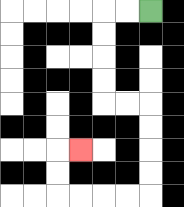{'start': '[6, 0]', 'end': '[3, 6]', 'path_directions': 'L,L,D,D,D,D,R,R,D,D,D,D,L,L,L,L,U,U,R', 'path_coordinates': '[[6, 0], [5, 0], [4, 0], [4, 1], [4, 2], [4, 3], [4, 4], [5, 4], [6, 4], [6, 5], [6, 6], [6, 7], [6, 8], [5, 8], [4, 8], [3, 8], [2, 8], [2, 7], [2, 6], [3, 6]]'}